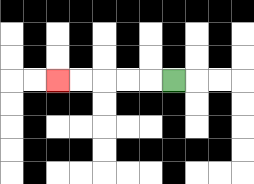{'start': '[7, 3]', 'end': '[2, 3]', 'path_directions': 'L,L,L,L,L', 'path_coordinates': '[[7, 3], [6, 3], [5, 3], [4, 3], [3, 3], [2, 3]]'}